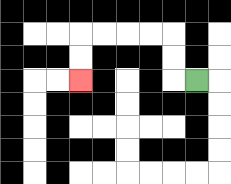{'start': '[8, 3]', 'end': '[3, 3]', 'path_directions': 'L,U,U,L,L,L,L,D,D', 'path_coordinates': '[[8, 3], [7, 3], [7, 2], [7, 1], [6, 1], [5, 1], [4, 1], [3, 1], [3, 2], [3, 3]]'}